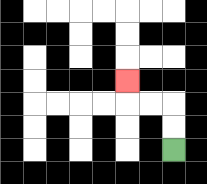{'start': '[7, 6]', 'end': '[5, 3]', 'path_directions': 'U,U,L,L,U', 'path_coordinates': '[[7, 6], [7, 5], [7, 4], [6, 4], [5, 4], [5, 3]]'}